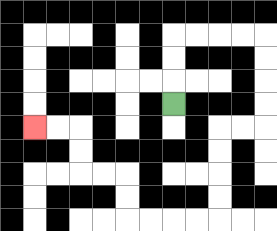{'start': '[7, 4]', 'end': '[1, 5]', 'path_directions': 'U,U,U,R,R,R,R,D,D,D,D,L,L,D,D,D,D,L,L,L,L,U,U,L,L,U,U,L,L', 'path_coordinates': '[[7, 4], [7, 3], [7, 2], [7, 1], [8, 1], [9, 1], [10, 1], [11, 1], [11, 2], [11, 3], [11, 4], [11, 5], [10, 5], [9, 5], [9, 6], [9, 7], [9, 8], [9, 9], [8, 9], [7, 9], [6, 9], [5, 9], [5, 8], [5, 7], [4, 7], [3, 7], [3, 6], [3, 5], [2, 5], [1, 5]]'}